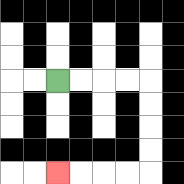{'start': '[2, 3]', 'end': '[2, 7]', 'path_directions': 'R,R,R,R,D,D,D,D,L,L,L,L', 'path_coordinates': '[[2, 3], [3, 3], [4, 3], [5, 3], [6, 3], [6, 4], [6, 5], [6, 6], [6, 7], [5, 7], [4, 7], [3, 7], [2, 7]]'}